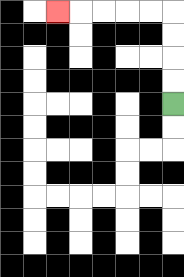{'start': '[7, 4]', 'end': '[2, 0]', 'path_directions': 'U,U,U,U,L,L,L,L,L', 'path_coordinates': '[[7, 4], [7, 3], [7, 2], [7, 1], [7, 0], [6, 0], [5, 0], [4, 0], [3, 0], [2, 0]]'}